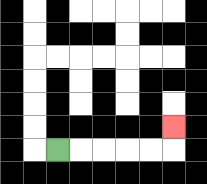{'start': '[2, 6]', 'end': '[7, 5]', 'path_directions': 'R,R,R,R,R,U', 'path_coordinates': '[[2, 6], [3, 6], [4, 6], [5, 6], [6, 6], [7, 6], [7, 5]]'}